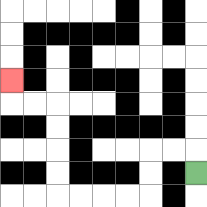{'start': '[8, 7]', 'end': '[0, 3]', 'path_directions': 'U,L,L,D,D,L,L,L,L,U,U,U,U,L,L,U', 'path_coordinates': '[[8, 7], [8, 6], [7, 6], [6, 6], [6, 7], [6, 8], [5, 8], [4, 8], [3, 8], [2, 8], [2, 7], [2, 6], [2, 5], [2, 4], [1, 4], [0, 4], [0, 3]]'}